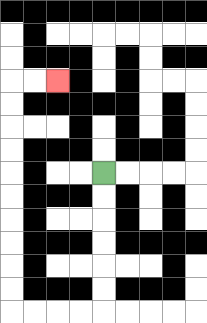{'start': '[4, 7]', 'end': '[2, 3]', 'path_directions': 'D,D,D,D,D,D,L,L,L,L,U,U,U,U,U,U,U,U,U,U,R,R', 'path_coordinates': '[[4, 7], [4, 8], [4, 9], [4, 10], [4, 11], [4, 12], [4, 13], [3, 13], [2, 13], [1, 13], [0, 13], [0, 12], [0, 11], [0, 10], [0, 9], [0, 8], [0, 7], [0, 6], [0, 5], [0, 4], [0, 3], [1, 3], [2, 3]]'}